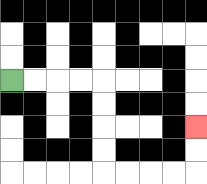{'start': '[0, 3]', 'end': '[8, 5]', 'path_directions': 'R,R,R,R,D,D,D,D,R,R,R,R,U,U', 'path_coordinates': '[[0, 3], [1, 3], [2, 3], [3, 3], [4, 3], [4, 4], [4, 5], [4, 6], [4, 7], [5, 7], [6, 7], [7, 7], [8, 7], [8, 6], [8, 5]]'}